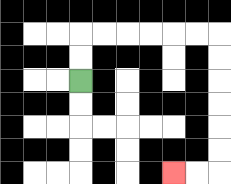{'start': '[3, 3]', 'end': '[7, 7]', 'path_directions': 'U,U,R,R,R,R,R,R,D,D,D,D,D,D,L,L', 'path_coordinates': '[[3, 3], [3, 2], [3, 1], [4, 1], [5, 1], [6, 1], [7, 1], [8, 1], [9, 1], [9, 2], [9, 3], [9, 4], [9, 5], [9, 6], [9, 7], [8, 7], [7, 7]]'}